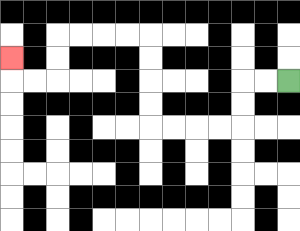{'start': '[12, 3]', 'end': '[0, 2]', 'path_directions': 'L,L,D,D,L,L,L,L,U,U,U,U,L,L,L,L,D,D,L,L,U', 'path_coordinates': '[[12, 3], [11, 3], [10, 3], [10, 4], [10, 5], [9, 5], [8, 5], [7, 5], [6, 5], [6, 4], [6, 3], [6, 2], [6, 1], [5, 1], [4, 1], [3, 1], [2, 1], [2, 2], [2, 3], [1, 3], [0, 3], [0, 2]]'}